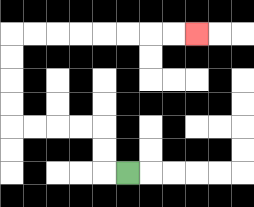{'start': '[5, 7]', 'end': '[8, 1]', 'path_directions': 'L,U,U,L,L,L,L,U,U,U,U,R,R,R,R,R,R,R,R', 'path_coordinates': '[[5, 7], [4, 7], [4, 6], [4, 5], [3, 5], [2, 5], [1, 5], [0, 5], [0, 4], [0, 3], [0, 2], [0, 1], [1, 1], [2, 1], [3, 1], [4, 1], [5, 1], [6, 1], [7, 1], [8, 1]]'}